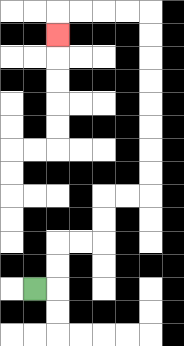{'start': '[1, 12]', 'end': '[2, 1]', 'path_directions': 'R,U,U,R,R,U,U,R,R,U,U,U,U,U,U,U,U,L,L,L,L,D', 'path_coordinates': '[[1, 12], [2, 12], [2, 11], [2, 10], [3, 10], [4, 10], [4, 9], [4, 8], [5, 8], [6, 8], [6, 7], [6, 6], [6, 5], [6, 4], [6, 3], [6, 2], [6, 1], [6, 0], [5, 0], [4, 0], [3, 0], [2, 0], [2, 1]]'}